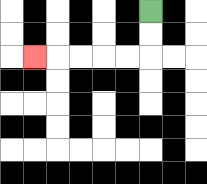{'start': '[6, 0]', 'end': '[1, 2]', 'path_directions': 'D,D,L,L,L,L,L', 'path_coordinates': '[[6, 0], [6, 1], [6, 2], [5, 2], [4, 2], [3, 2], [2, 2], [1, 2]]'}